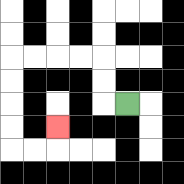{'start': '[5, 4]', 'end': '[2, 5]', 'path_directions': 'L,U,U,L,L,L,L,D,D,D,D,R,R,U', 'path_coordinates': '[[5, 4], [4, 4], [4, 3], [4, 2], [3, 2], [2, 2], [1, 2], [0, 2], [0, 3], [0, 4], [0, 5], [0, 6], [1, 6], [2, 6], [2, 5]]'}